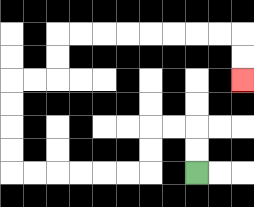{'start': '[8, 7]', 'end': '[10, 3]', 'path_directions': 'U,U,L,L,D,D,L,L,L,L,L,L,U,U,U,U,R,R,U,U,R,R,R,R,R,R,R,R,D,D', 'path_coordinates': '[[8, 7], [8, 6], [8, 5], [7, 5], [6, 5], [6, 6], [6, 7], [5, 7], [4, 7], [3, 7], [2, 7], [1, 7], [0, 7], [0, 6], [0, 5], [0, 4], [0, 3], [1, 3], [2, 3], [2, 2], [2, 1], [3, 1], [4, 1], [5, 1], [6, 1], [7, 1], [8, 1], [9, 1], [10, 1], [10, 2], [10, 3]]'}